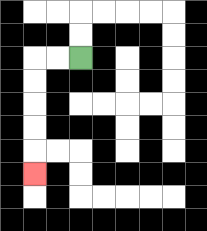{'start': '[3, 2]', 'end': '[1, 7]', 'path_directions': 'L,L,D,D,D,D,D', 'path_coordinates': '[[3, 2], [2, 2], [1, 2], [1, 3], [1, 4], [1, 5], [1, 6], [1, 7]]'}